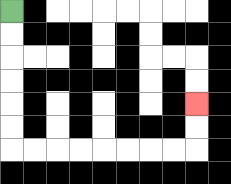{'start': '[0, 0]', 'end': '[8, 4]', 'path_directions': 'D,D,D,D,D,D,R,R,R,R,R,R,R,R,U,U', 'path_coordinates': '[[0, 0], [0, 1], [0, 2], [0, 3], [0, 4], [0, 5], [0, 6], [1, 6], [2, 6], [3, 6], [4, 6], [5, 6], [6, 6], [7, 6], [8, 6], [8, 5], [8, 4]]'}